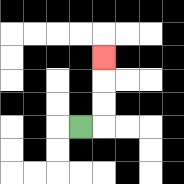{'start': '[3, 5]', 'end': '[4, 2]', 'path_directions': 'R,U,U,U', 'path_coordinates': '[[3, 5], [4, 5], [4, 4], [4, 3], [4, 2]]'}